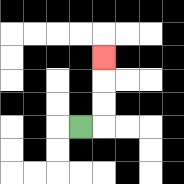{'start': '[3, 5]', 'end': '[4, 2]', 'path_directions': 'R,U,U,U', 'path_coordinates': '[[3, 5], [4, 5], [4, 4], [4, 3], [4, 2]]'}